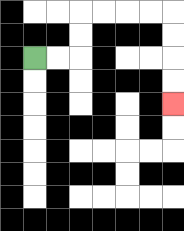{'start': '[1, 2]', 'end': '[7, 4]', 'path_directions': 'R,R,U,U,R,R,R,R,D,D,D,D', 'path_coordinates': '[[1, 2], [2, 2], [3, 2], [3, 1], [3, 0], [4, 0], [5, 0], [6, 0], [7, 0], [7, 1], [7, 2], [7, 3], [7, 4]]'}